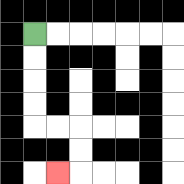{'start': '[1, 1]', 'end': '[2, 7]', 'path_directions': 'D,D,D,D,R,R,D,D,L', 'path_coordinates': '[[1, 1], [1, 2], [1, 3], [1, 4], [1, 5], [2, 5], [3, 5], [3, 6], [3, 7], [2, 7]]'}